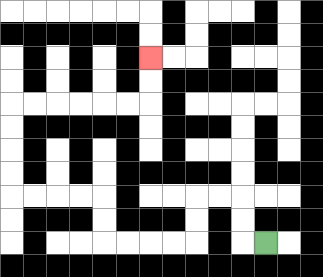{'start': '[11, 10]', 'end': '[6, 2]', 'path_directions': 'L,U,U,L,L,D,D,L,L,L,L,U,U,L,L,L,L,U,U,U,U,R,R,R,R,R,R,U,U', 'path_coordinates': '[[11, 10], [10, 10], [10, 9], [10, 8], [9, 8], [8, 8], [8, 9], [8, 10], [7, 10], [6, 10], [5, 10], [4, 10], [4, 9], [4, 8], [3, 8], [2, 8], [1, 8], [0, 8], [0, 7], [0, 6], [0, 5], [0, 4], [1, 4], [2, 4], [3, 4], [4, 4], [5, 4], [6, 4], [6, 3], [6, 2]]'}